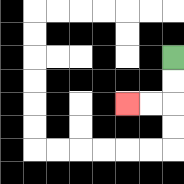{'start': '[7, 2]', 'end': '[5, 4]', 'path_directions': 'D,D,L,L', 'path_coordinates': '[[7, 2], [7, 3], [7, 4], [6, 4], [5, 4]]'}